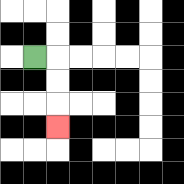{'start': '[1, 2]', 'end': '[2, 5]', 'path_directions': 'R,D,D,D', 'path_coordinates': '[[1, 2], [2, 2], [2, 3], [2, 4], [2, 5]]'}